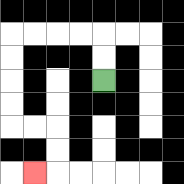{'start': '[4, 3]', 'end': '[1, 7]', 'path_directions': 'U,U,L,L,L,L,D,D,D,D,R,R,D,D,L', 'path_coordinates': '[[4, 3], [4, 2], [4, 1], [3, 1], [2, 1], [1, 1], [0, 1], [0, 2], [0, 3], [0, 4], [0, 5], [1, 5], [2, 5], [2, 6], [2, 7], [1, 7]]'}